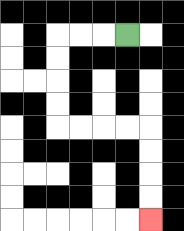{'start': '[5, 1]', 'end': '[6, 9]', 'path_directions': 'L,L,L,D,D,D,D,R,R,R,R,D,D,D,D', 'path_coordinates': '[[5, 1], [4, 1], [3, 1], [2, 1], [2, 2], [2, 3], [2, 4], [2, 5], [3, 5], [4, 5], [5, 5], [6, 5], [6, 6], [6, 7], [6, 8], [6, 9]]'}